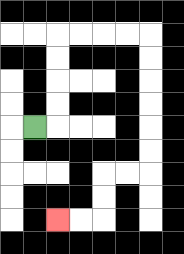{'start': '[1, 5]', 'end': '[2, 9]', 'path_directions': 'R,U,U,U,U,R,R,R,R,D,D,D,D,D,D,L,L,D,D,L,L', 'path_coordinates': '[[1, 5], [2, 5], [2, 4], [2, 3], [2, 2], [2, 1], [3, 1], [4, 1], [5, 1], [6, 1], [6, 2], [6, 3], [6, 4], [6, 5], [6, 6], [6, 7], [5, 7], [4, 7], [4, 8], [4, 9], [3, 9], [2, 9]]'}